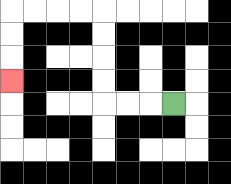{'start': '[7, 4]', 'end': '[0, 3]', 'path_directions': 'L,L,L,U,U,U,U,L,L,L,L,D,D,D', 'path_coordinates': '[[7, 4], [6, 4], [5, 4], [4, 4], [4, 3], [4, 2], [4, 1], [4, 0], [3, 0], [2, 0], [1, 0], [0, 0], [0, 1], [0, 2], [0, 3]]'}